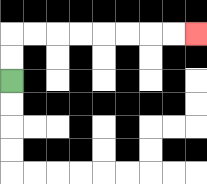{'start': '[0, 3]', 'end': '[8, 1]', 'path_directions': 'U,U,R,R,R,R,R,R,R,R', 'path_coordinates': '[[0, 3], [0, 2], [0, 1], [1, 1], [2, 1], [3, 1], [4, 1], [5, 1], [6, 1], [7, 1], [8, 1]]'}